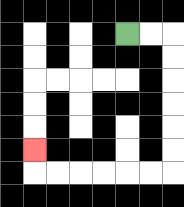{'start': '[5, 1]', 'end': '[1, 6]', 'path_directions': 'R,R,D,D,D,D,D,D,L,L,L,L,L,L,U', 'path_coordinates': '[[5, 1], [6, 1], [7, 1], [7, 2], [7, 3], [7, 4], [7, 5], [7, 6], [7, 7], [6, 7], [5, 7], [4, 7], [3, 7], [2, 7], [1, 7], [1, 6]]'}